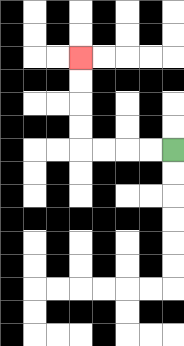{'start': '[7, 6]', 'end': '[3, 2]', 'path_directions': 'L,L,L,L,U,U,U,U', 'path_coordinates': '[[7, 6], [6, 6], [5, 6], [4, 6], [3, 6], [3, 5], [3, 4], [3, 3], [3, 2]]'}